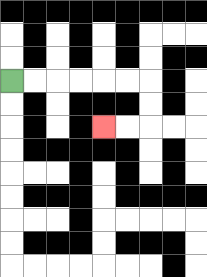{'start': '[0, 3]', 'end': '[4, 5]', 'path_directions': 'R,R,R,R,R,R,D,D,L,L', 'path_coordinates': '[[0, 3], [1, 3], [2, 3], [3, 3], [4, 3], [5, 3], [6, 3], [6, 4], [6, 5], [5, 5], [4, 5]]'}